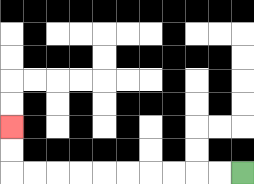{'start': '[10, 7]', 'end': '[0, 5]', 'path_directions': 'L,L,L,L,L,L,L,L,L,L,U,U', 'path_coordinates': '[[10, 7], [9, 7], [8, 7], [7, 7], [6, 7], [5, 7], [4, 7], [3, 7], [2, 7], [1, 7], [0, 7], [0, 6], [0, 5]]'}